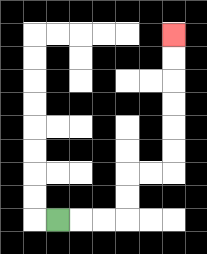{'start': '[2, 9]', 'end': '[7, 1]', 'path_directions': 'R,R,R,U,U,R,R,U,U,U,U,U,U', 'path_coordinates': '[[2, 9], [3, 9], [4, 9], [5, 9], [5, 8], [5, 7], [6, 7], [7, 7], [7, 6], [7, 5], [7, 4], [7, 3], [7, 2], [7, 1]]'}